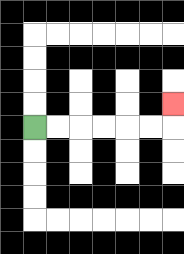{'start': '[1, 5]', 'end': '[7, 4]', 'path_directions': 'R,R,R,R,R,R,U', 'path_coordinates': '[[1, 5], [2, 5], [3, 5], [4, 5], [5, 5], [6, 5], [7, 5], [7, 4]]'}